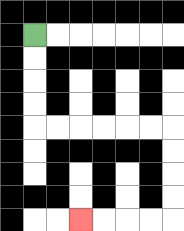{'start': '[1, 1]', 'end': '[3, 9]', 'path_directions': 'D,D,D,D,R,R,R,R,R,R,D,D,D,D,L,L,L,L', 'path_coordinates': '[[1, 1], [1, 2], [1, 3], [1, 4], [1, 5], [2, 5], [3, 5], [4, 5], [5, 5], [6, 5], [7, 5], [7, 6], [7, 7], [7, 8], [7, 9], [6, 9], [5, 9], [4, 9], [3, 9]]'}